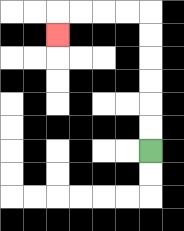{'start': '[6, 6]', 'end': '[2, 1]', 'path_directions': 'U,U,U,U,U,U,L,L,L,L,D', 'path_coordinates': '[[6, 6], [6, 5], [6, 4], [6, 3], [6, 2], [6, 1], [6, 0], [5, 0], [4, 0], [3, 0], [2, 0], [2, 1]]'}